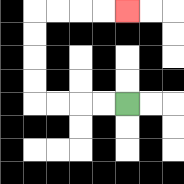{'start': '[5, 4]', 'end': '[5, 0]', 'path_directions': 'L,L,L,L,U,U,U,U,R,R,R,R', 'path_coordinates': '[[5, 4], [4, 4], [3, 4], [2, 4], [1, 4], [1, 3], [1, 2], [1, 1], [1, 0], [2, 0], [3, 0], [4, 0], [5, 0]]'}